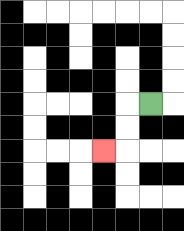{'start': '[6, 4]', 'end': '[4, 6]', 'path_directions': 'L,D,D,L', 'path_coordinates': '[[6, 4], [5, 4], [5, 5], [5, 6], [4, 6]]'}